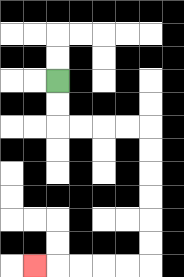{'start': '[2, 3]', 'end': '[1, 11]', 'path_directions': 'D,D,R,R,R,R,D,D,D,D,D,D,L,L,L,L,L', 'path_coordinates': '[[2, 3], [2, 4], [2, 5], [3, 5], [4, 5], [5, 5], [6, 5], [6, 6], [6, 7], [6, 8], [6, 9], [6, 10], [6, 11], [5, 11], [4, 11], [3, 11], [2, 11], [1, 11]]'}